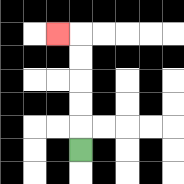{'start': '[3, 6]', 'end': '[2, 1]', 'path_directions': 'U,U,U,U,U,L', 'path_coordinates': '[[3, 6], [3, 5], [3, 4], [3, 3], [3, 2], [3, 1], [2, 1]]'}